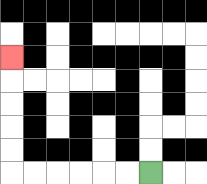{'start': '[6, 7]', 'end': '[0, 2]', 'path_directions': 'L,L,L,L,L,L,U,U,U,U,U', 'path_coordinates': '[[6, 7], [5, 7], [4, 7], [3, 7], [2, 7], [1, 7], [0, 7], [0, 6], [0, 5], [0, 4], [0, 3], [0, 2]]'}